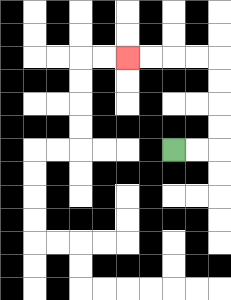{'start': '[7, 6]', 'end': '[5, 2]', 'path_directions': 'R,R,U,U,U,U,L,L,L,L', 'path_coordinates': '[[7, 6], [8, 6], [9, 6], [9, 5], [9, 4], [9, 3], [9, 2], [8, 2], [7, 2], [6, 2], [5, 2]]'}